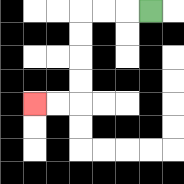{'start': '[6, 0]', 'end': '[1, 4]', 'path_directions': 'L,L,L,D,D,D,D,L,L', 'path_coordinates': '[[6, 0], [5, 0], [4, 0], [3, 0], [3, 1], [3, 2], [3, 3], [3, 4], [2, 4], [1, 4]]'}